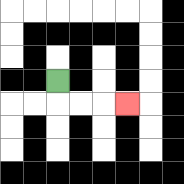{'start': '[2, 3]', 'end': '[5, 4]', 'path_directions': 'D,R,R,R', 'path_coordinates': '[[2, 3], [2, 4], [3, 4], [4, 4], [5, 4]]'}